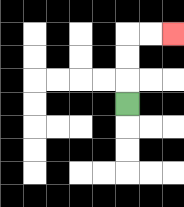{'start': '[5, 4]', 'end': '[7, 1]', 'path_directions': 'U,U,U,R,R', 'path_coordinates': '[[5, 4], [5, 3], [5, 2], [5, 1], [6, 1], [7, 1]]'}